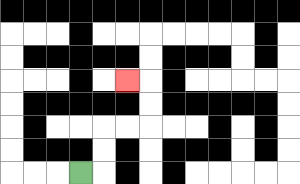{'start': '[3, 7]', 'end': '[5, 3]', 'path_directions': 'R,U,U,R,R,U,U,L', 'path_coordinates': '[[3, 7], [4, 7], [4, 6], [4, 5], [5, 5], [6, 5], [6, 4], [6, 3], [5, 3]]'}